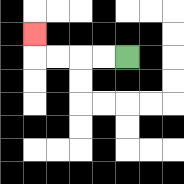{'start': '[5, 2]', 'end': '[1, 1]', 'path_directions': 'L,L,L,L,U', 'path_coordinates': '[[5, 2], [4, 2], [3, 2], [2, 2], [1, 2], [1, 1]]'}